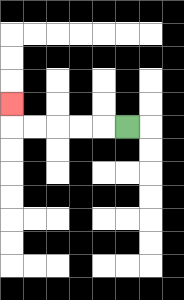{'start': '[5, 5]', 'end': '[0, 4]', 'path_directions': 'L,L,L,L,L,U', 'path_coordinates': '[[5, 5], [4, 5], [3, 5], [2, 5], [1, 5], [0, 5], [0, 4]]'}